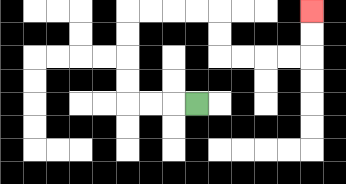{'start': '[8, 4]', 'end': '[13, 0]', 'path_directions': 'L,L,L,U,U,U,U,R,R,R,R,D,D,R,R,R,R,U,U', 'path_coordinates': '[[8, 4], [7, 4], [6, 4], [5, 4], [5, 3], [5, 2], [5, 1], [5, 0], [6, 0], [7, 0], [8, 0], [9, 0], [9, 1], [9, 2], [10, 2], [11, 2], [12, 2], [13, 2], [13, 1], [13, 0]]'}